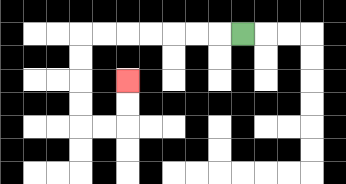{'start': '[10, 1]', 'end': '[5, 3]', 'path_directions': 'L,L,L,L,L,L,L,D,D,D,D,R,R,U,U', 'path_coordinates': '[[10, 1], [9, 1], [8, 1], [7, 1], [6, 1], [5, 1], [4, 1], [3, 1], [3, 2], [3, 3], [3, 4], [3, 5], [4, 5], [5, 5], [5, 4], [5, 3]]'}